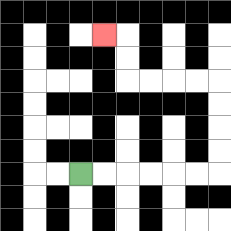{'start': '[3, 7]', 'end': '[4, 1]', 'path_directions': 'R,R,R,R,R,R,U,U,U,U,L,L,L,L,U,U,L', 'path_coordinates': '[[3, 7], [4, 7], [5, 7], [6, 7], [7, 7], [8, 7], [9, 7], [9, 6], [9, 5], [9, 4], [9, 3], [8, 3], [7, 3], [6, 3], [5, 3], [5, 2], [5, 1], [4, 1]]'}